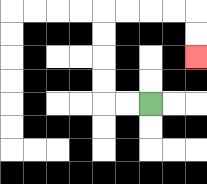{'start': '[6, 4]', 'end': '[8, 2]', 'path_directions': 'L,L,U,U,U,U,R,R,R,R,D,D', 'path_coordinates': '[[6, 4], [5, 4], [4, 4], [4, 3], [4, 2], [4, 1], [4, 0], [5, 0], [6, 0], [7, 0], [8, 0], [8, 1], [8, 2]]'}